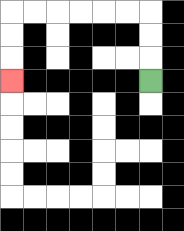{'start': '[6, 3]', 'end': '[0, 3]', 'path_directions': 'U,U,U,L,L,L,L,L,L,D,D,D', 'path_coordinates': '[[6, 3], [6, 2], [6, 1], [6, 0], [5, 0], [4, 0], [3, 0], [2, 0], [1, 0], [0, 0], [0, 1], [0, 2], [0, 3]]'}